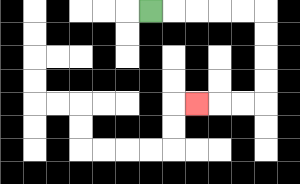{'start': '[6, 0]', 'end': '[8, 4]', 'path_directions': 'R,R,R,R,R,D,D,D,D,L,L,L', 'path_coordinates': '[[6, 0], [7, 0], [8, 0], [9, 0], [10, 0], [11, 0], [11, 1], [11, 2], [11, 3], [11, 4], [10, 4], [9, 4], [8, 4]]'}